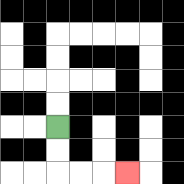{'start': '[2, 5]', 'end': '[5, 7]', 'path_directions': 'D,D,R,R,R', 'path_coordinates': '[[2, 5], [2, 6], [2, 7], [3, 7], [4, 7], [5, 7]]'}